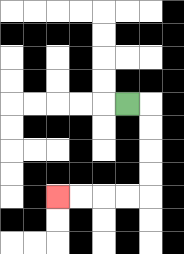{'start': '[5, 4]', 'end': '[2, 8]', 'path_directions': 'R,D,D,D,D,L,L,L,L', 'path_coordinates': '[[5, 4], [6, 4], [6, 5], [6, 6], [6, 7], [6, 8], [5, 8], [4, 8], [3, 8], [2, 8]]'}